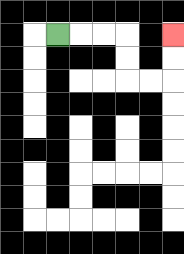{'start': '[2, 1]', 'end': '[7, 1]', 'path_directions': 'R,R,R,D,D,R,R,U,U', 'path_coordinates': '[[2, 1], [3, 1], [4, 1], [5, 1], [5, 2], [5, 3], [6, 3], [7, 3], [7, 2], [7, 1]]'}